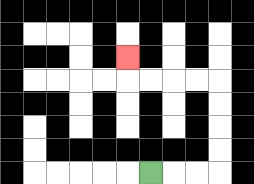{'start': '[6, 7]', 'end': '[5, 2]', 'path_directions': 'R,R,R,U,U,U,U,L,L,L,L,U', 'path_coordinates': '[[6, 7], [7, 7], [8, 7], [9, 7], [9, 6], [9, 5], [9, 4], [9, 3], [8, 3], [7, 3], [6, 3], [5, 3], [5, 2]]'}